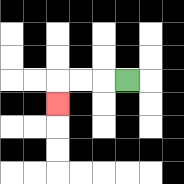{'start': '[5, 3]', 'end': '[2, 4]', 'path_directions': 'L,L,L,D', 'path_coordinates': '[[5, 3], [4, 3], [3, 3], [2, 3], [2, 4]]'}